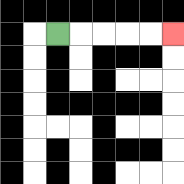{'start': '[2, 1]', 'end': '[7, 1]', 'path_directions': 'R,R,R,R,R', 'path_coordinates': '[[2, 1], [3, 1], [4, 1], [5, 1], [6, 1], [7, 1]]'}